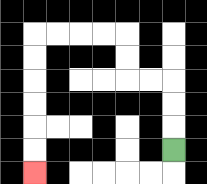{'start': '[7, 6]', 'end': '[1, 7]', 'path_directions': 'U,U,U,L,L,U,U,L,L,L,L,D,D,D,D,D,D', 'path_coordinates': '[[7, 6], [7, 5], [7, 4], [7, 3], [6, 3], [5, 3], [5, 2], [5, 1], [4, 1], [3, 1], [2, 1], [1, 1], [1, 2], [1, 3], [1, 4], [1, 5], [1, 6], [1, 7]]'}